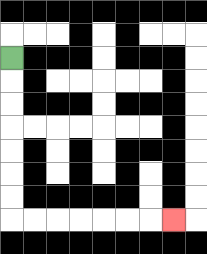{'start': '[0, 2]', 'end': '[7, 9]', 'path_directions': 'D,D,D,D,D,D,D,R,R,R,R,R,R,R', 'path_coordinates': '[[0, 2], [0, 3], [0, 4], [0, 5], [0, 6], [0, 7], [0, 8], [0, 9], [1, 9], [2, 9], [3, 9], [4, 9], [5, 9], [6, 9], [7, 9]]'}